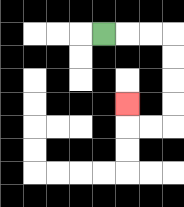{'start': '[4, 1]', 'end': '[5, 4]', 'path_directions': 'R,R,R,D,D,D,D,L,L,U', 'path_coordinates': '[[4, 1], [5, 1], [6, 1], [7, 1], [7, 2], [7, 3], [7, 4], [7, 5], [6, 5], [5, 5], [5, 4]]'}